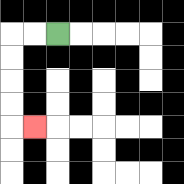{'start': '[2, 1]', 'end': '[1, 5]', 'path_directions': 'L,L,D,D,D,D,R', 'path_coordinates': '[[2, 1], [1, 1], [0, 1], [0, 2], [0, 3], [0, 4], [0, 5], [1, 5]]'}